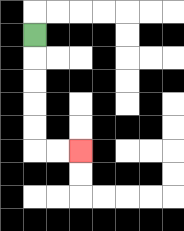{'start': '[1, 1]', 'end': '[3, 6]', 'path_directions': 'D,D,D,D,D,R,R', 'path_coordinates': '[[1, 1], [1, 2], [1, 3], [1, 4], [1, 5], [1, 6], [2, 6], [3, 6]]'}